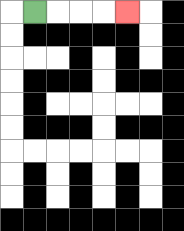{'start': '[1, 0]', 'end': '[5, 0]', 'path_directions': 'R,R,R,R', 'path_coordinates': '[[1, 0], [2, 0], [3, 0], [4, 0], [5, 0]]'}